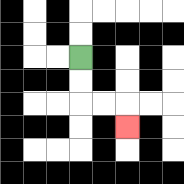{'start': '[3, 2]', 'end': '[5, 5]', 'path_directions': 'D,D,R,R,D', 'path_coordinates': '[[3, 2], [3, 3], [3, 4], [4, 4], [5, 4], [5, 5]]'}